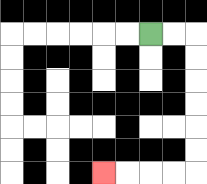{'start': '[6, 1]', 'end': '[4, 7]', 'path_directions': 'R,R,D,D,D,D,D,D,L,L,L,L', 'path_coordinates': '[[6, 1], [7, 1], [8, 1], [8, 2], [8, 3], [8, 4], [8, 5], [8, 6], [8, 7], [7, 7], [6, 7], [5, 7], [4, 7]]'}